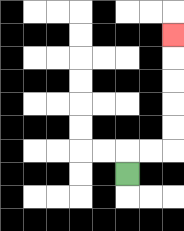{'start': '[5, 7]', 'end': '[7, 1]', 'path_directions': 'U,R,R,U,U,U,U,U', 'path_coordinates': '[[5, 7], [5, 6], [6, 6], [7, 6], [7, 5], [7, 4], [7, 3], [7, 2], [7, 1]]'}